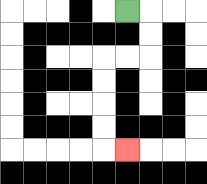{'start': '[5, 0]', 'end': '[5, 6]', 'path_directions': 'R,D,D,L,L,D,D,D,D,R', 'path_coordinates': '[[5, 0], [6, 0], [6, 1], [6, 2], [5, 2], [4, 2], [4, 3], [4, 4], [4, 5], [4, 6], [5, 6]]'}